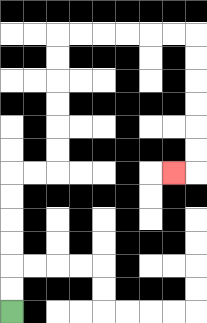{'start': '[0, 13]', 'end': '[7, 7]', 'path_directions': 'U,U,U,U,U,U,R,R,U,U,U,U,U,U,R,R,R,R,R,R,D,D,D,D,D,D,L', 'path_coordinates': '[[0, 13], [0, 12], [0, 11], [0, 10], [0, 9], [0, 8], [0, 7], [1, 7], [2, 7], [2, 6], [2, 5], [2, 4], [2, 3], [2, 2], [2, 1], [3, 1], [4, 1], [5, 1], [6, 1], [7, 1], [8, 1], [8, 2], [8, 3], [8, 4], [8, 5], [8, 6], [8, 7], [7, 7]]'}